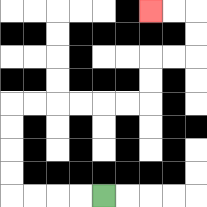{'start': '[4, 8]', 'end': '[6, 0]', 'path_directions': 'L,L,L,L,U,U,U,U,R,R,R,R,R,R,U,U,R,R,U,U,L,L', 'path_coordinates': '[[4, 8], [3, 8], [2, 8], [1, 8], [0, 8], [0, 7], [0, 6], [0, 5], [0, 4], [1, 4], [2, 4], [3, 4], [4, 4], [5, 4], [6, 4], [6, 3], [6, 2], [7, 2], [8, 2], [8, 1], [8, 0], [7, 0], [6, 0]]'}